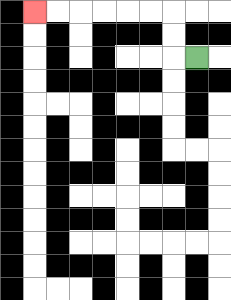{'start': '[8, 2]', 'end': '[1, 0]', 'path_directions': 'L,U,U,L,L,L,L,L,L', 'path_coordinates': '[[8, 2], [7, 2], [7, 1], [7, 0], [6, 0], [5, 0], [4, 0], [3, 0], [2, 0], [1, 0]]'}